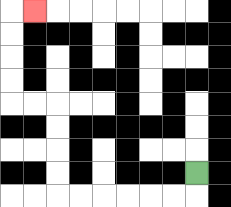{'start': '[8, 7]', 'end': '[1, 0]', 'path_directions': 'D,L,L,L,L,L,L,U,U,U,U,L,L,U,U,U,U,R', 'path_coordinates': '[[8, 7], [8, 8], [7, 8], [6, 8], [5, 8], [4, 8], [3, 8], [2, 8], [2, 7], [2, 6], [2, 5], [2, 4], [1, 4], [0, 4], [0, 3], [0, 2], [0, 1], [0, 0], [1, 0]]'}